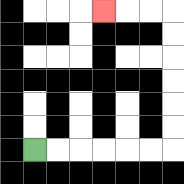{'start': '[1, 6]', 'end': '[4, 0]', 'path_directions': 'R,R,R,R,R,R,U,U,U,U,U,U,L,L,L', 'path_coordinates': '[[1, 6], [2, 6], [3, 6], [4, 6], [5, 6], [6, 6], [7, 6], [7, 5], [7, 4], [7, 3], [7, 2], [7, 1], [7, 0], [6, 0], [5, 0], [4, 0]]'}